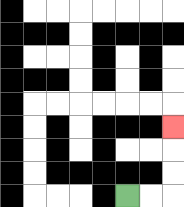{'start': '[5, 8]', 'end': '[7, 5]', 'path_directions': 'R,R,U,U,U', 'path_coordinates': '[[5, 8], [6, 8], [7, 8], [7, 7], [7, 6], [7, 5]]'}